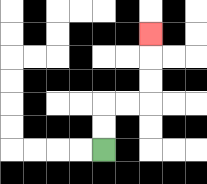{'start': '[4, 6]', 'end': '[6, 1]', 'path_directions': 'U,U,R,R,U,U,U', 'path_coordinates': '[[4, 6], [4, 5], [4, 4], [5, 4], [6, 4], [6, 3], [6, 2], [6, 1]]'}